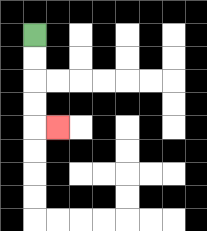{'start': '[1, 1]', 'end': '[2, 5]', 'path_directions': 'D,D,D,D,R', 'path_coordinates': '[[1, 1], [1, 2], [1, 3], [1, 4], [1, 5], [2, 5]]'}